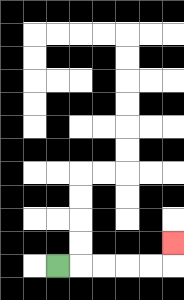{'start': '[2, 11]', 'end': '[7, 10]', 'path_directions': 'R,R,R,R,R,U', 'path_coordinates': '[[2, 11], [3, 11], [4, 11], [5, 11], [6, 11], [7, 11], [7, 10]]'}